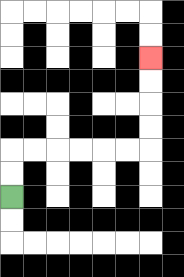{'start': '[0, 8]', 'end': '[6, 2]', 'path_directions': 'U,U,R,R,R,R,R,R,U,U,U,U', 'path_coordinates': '[[0, 8], [0, 7], [0, 6], [1, 6], [2, 6], [3, 6], [4, 6], [5, 6], [6, 6], [6, 5], [6, 4], [6, 3], [6, 2]]'}